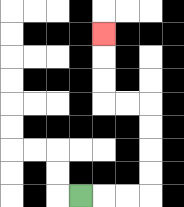{'start': '[3, 8]', 'end': '[4, 1]', 'path_directions': 'R,R,R,U,U,U,U,L,L,U,U,U', 'path_coordinates': '[[3, 8], [4, 8], [5, 8], [6, 8], [6, 7], [6, 6], [6, 5], [6, 4], [5, 4], [4, 4], [4, 3], [4, 2], [4, 1]]'}